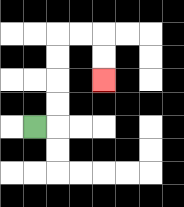{'start': '[1, 5]', 'end': '[4, 3]', 'path_directions': 'R,U,U,U,U,R,R,D,D', 'path_coordinates': '[[1, 5], [2, 5], [2, 4], [2, 3], [2, 2], [2, 1], [3, 1], [4, 1], [4, 2], [4, 3]]'}